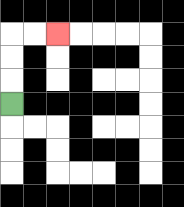{'start': '[0, 4]', 'end': '[2, 1]', 'path_directions': 'U,U,U,R,R', 'path_coordinates': '[[0, 4], [0, 3], [0, 2], [0, 1], [1, 1], [2, 1]]'}